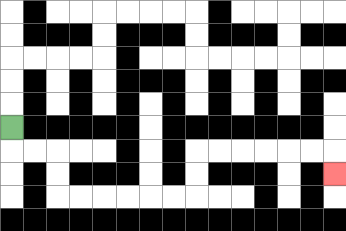{'start': '[0, 5]', 'end': '[14, 7]', 'path_directions': 'D,R,R,D,D,R,R,R,R,R,R,U,U,R,R,R,R,R,R,D', 'path_coordinates': '[[0, 5], [0, 6], [1, 6], [2, 6], [2, 7], [2, 8], [3, 8], [4, 8], [5, 8], [6, 8], [7, 8], [8, 8], [8, 7], [8, 6], [9, 6], [10, 6], [11, 6], [12, 6], [13, 6], [14, 6], [14, 7]]'}